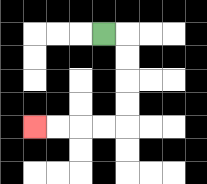{'start': '[4, 1]', 'end': '[1, 5]', 'path_directions': 'R,D,D,D,D,L,L,L,L', 'path_coordinates': '[[4, 1], [5, 1], [5, 2], [5, 3], [5, 4], [5, 5], [4, 5], [3, 5], [2, 5], [1, 5]]'}